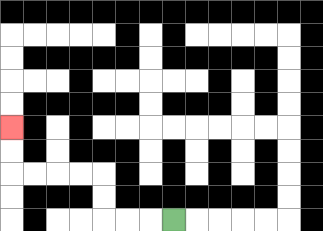{'start': '[7, 9]', 'end': '[0, 5]', 'path_directions': 'L,L,L,U,U,L,L,L,L,U,U', 'path_coordinates': '[[7, 9], [6, 9], [5, 9], [4, 9], [4, 8], [4, 7], [3, 7], [2, 7], [1, 7], [0, 7], [0, 6], [0, 5]]'}